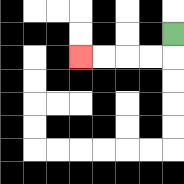{'start': '[7, 1]', 'end': '[3, 2]', 'path_directions': 'D,L,L,L,L', 'path_coordinates': '[[7, 1], [7, 2], [6, 2], [5, 2], [4, 2], [3, 2]]'}